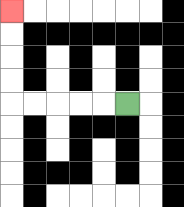{'start': '[5, 4]', 'end': '[0, 0]', 'path_directions': 'L,L,L,L,L,U,U,U,U', 'path_coordinates': '[[5, 4], [4, 4], [3, 4], [2, 4], [1, 4], [0, 4], [0, 3], [0, 2], [0, 1], [0, 0]]'}